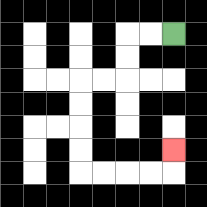{'start': '[7, 1]', 'end': '[7, 6]', 'path_directions': 'L,L,D,D,L,L,D,D,D,D,R,R,R,R,U', 'path_coordinates': '[[7, 1], [6, 1], [5, 1], [5, 2], [5, 3], [4, 3], [3, 3], [3, 4], [3, 5], [3, 6], [3, 7], [4, 7], [5, 7], [6, 7], [7, 7], [7, 6]]'}